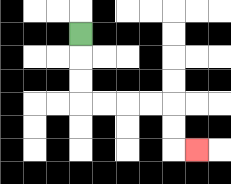{'start': '[3, 1]', 'end': '[8, 6]', 'path_directions': 'D,D,D,R,R,R,R,D,D,R', 'path_coordinates': '[[3, 1], [3, 2], [3, 3], [3, 4], [4, 4], [5, 4], [6, 4], [7, 4], [7, 5], [7, 6], [8, 6]]'}